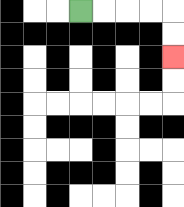{'start': '[3, 0]', 'end': '[7, 2]', 'path_directions': 'R,R,R,R,D,D', 'path_coordinates': '[[3, 0], [4, 0], [5, 0], [6, 0], [7, 0], [7, 1], [7, 2]]'}